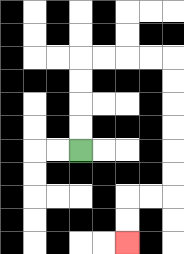{'start': '[3, 6]', 'end': '[5, 10]', 'path_directions': 'U,U,U,U,R,R,R,R,D,D,D,D,D,D,L,L,D,D', 'path_coordinates': '[[3, 6], [3, 5], [3, 4], [3, 3], [3, 2], [4, 2], [5, 2], [6, 2], [7, 2], [7, 3], [7, 4], [7, 5], [7, 6], [7, 7], [7, 8], [6, 8], [5, 8], [5, 9], [5, 10]]'}